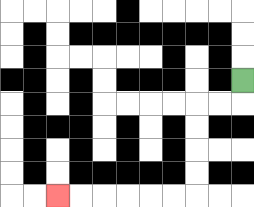{'start': '[10, 3]', 'end': '[2, 8]', 'path_directions': 'D,L,L,D,D,D,D,L,L,L,L,L,L', 'path_coordinates': '[[10, 3], [10, 4], [9, 4], [8, 4], [8, 5], [8, 6], [8, 7], [8, 8], [7, 8], [6, 8], [5, 8], [4, 8], [3, 8], [2, 8]]'}